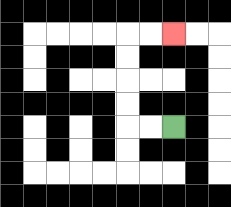{'start': '[7, 5]', 'end': '[7, 1]', 'path_directions': 'L,L,U,U,U,U,R,R', 'path_coordinates': '[[7, 5], [6, 5], [5, 5], [5, 4], [5, 3], [5, 2], [5, 1], [6, 1], [7, 1]]'}